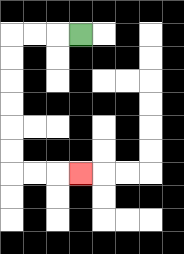{'start': '[3, 1]', 'end': '[3, 7]', 'path_directions': 'L,L,L,D,D,D,D,D,D,R,R,R', 'path_coordinates': '[[3, 1], [2, 1], [1, 1], [0, 1], [0, 2], [0, 3], [0, 4], [0, 5], [0, 6], [0, 7], [1, 7], [2, 7], [3, 7]]'}